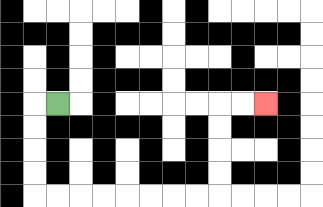{'start': '[2, 4]', 'end': '[11, 4]', 'path_directions': 'L,D,D,D,D,R,R,R,R,R,R,R,R,U,U,U,U,R,R', 'path_coordinates': '[[2, 4], [1, 4], [1, 5], [1, 6], [1, 7], [1, 8], [2, 8], [3, 8], [4, 8], [5, 8], [6, 8], [7, 8], [8, 8], [9, 8], [9, 7], [9, 6], [9, 5], [9, 4], [10, 4], [11, 4]]'}